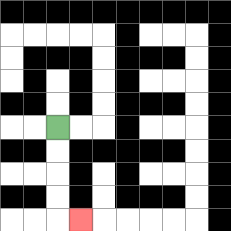{'start': '[2, 5]', 'end': '[3, 9]', 'path_directions': 'D,D,D,D,R', 'path_coordinates': '[[2, 5], [2, 6], [2, 7], [2, 8], [2, 9], [3, 9]]'}